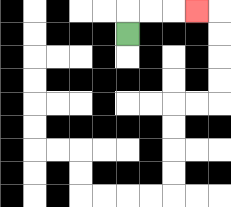{'start': '[5, 1]', 'end': '[8, 0]', 'path_directions': 'U,R,R,R', 'path_coordinates': '[[5, 1], [5, 0], [6, 0], [7, 0], [8, 0]]'}